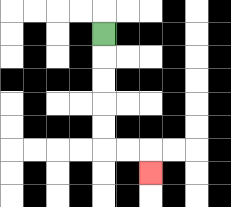{'start': '[4, 1]', 'end': '[6, 7]', 'path_directions': 'D,D,D,D,D,R,R,D', 'path_coordinates': '[[4, 1], [4, 2], [4, 3], [4, 4], [4, 5], [4, 6], [5, 6], [6, 6], [6, 7]]'}